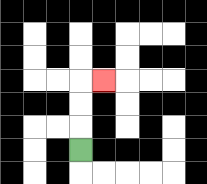{'start': '[3, 6]', 'end': '[4, 3]', 'path_directions': 'U,U,U,R', 'path_coordinates': '[[3, 6], [3, 5], [3, 4], [3, 3], [4, 3]]'}